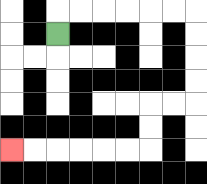{'start': '[2, 1]', 'end': '[0, 6]', 'path_directions': 'U,R,R,R,R,R,R,D,D,D,D,L,L,D,D,L,L,L,L,L,L', 'path_coordinates': '[[2, 1], [2, 0], [3, 0], [4, 0], [5, 0], [6, 0], [7, 0], [8, 0], [8, 1], [8, 2], [8, 3], [8, 4], [7, 4], [6, 4], [6, 5], [6, 6], [5, 6], [4, 6], [3, 6], [2, 6], [1, 6], [0, 6]]'}